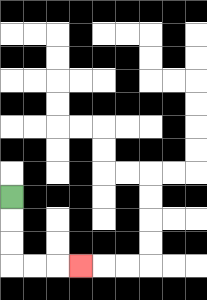{'start': '[0, 8]', 'end': '[3, 11]', 'path_directions': 'D,D,D,R,R,R', 'path_coordinates': '[[0, 8], [0, 9], [0, 10], [0, 11], [1, 11], [2, 11], [3, 11]]'}